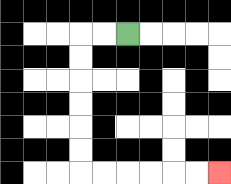{'start': '[5, 1]', 'end': '[9, 7]', 'path_directions': 'L,L,D,D,D,D,D,D,R,R,R,R,R,R', 'path_coordinates': '[[5, 1], [4, 1], [3, 1], [3, 2], [3, 3], [3, 4], [3, 5], [3, 6], [3, 7], [4, 7], [5, 7], [6, 7], [7, 7], [8, 7], [9, 7]]'}